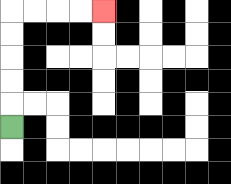{'start': '[0, 5]', 'end': '[4, 0]', 'path_directions': 'U,U,U,U,U,R,R,R,R', 'path_coordinates': '[[0, 5], [0, 4], [0, 3], [0, 2], [0, 1], [0, 0], [1, 0], [2, 0], [3, 0], [4, 0]]'}